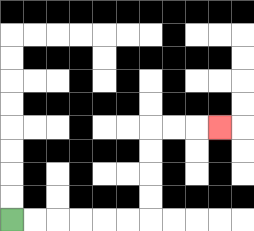{'start': '[0, 9]', 'end': '[9, 5]', 'path_directions': 'R,R,R,R,R,R,U,U,U,U,R,R,R', 'path_coordinates': '[[0, 9], [1, 9], [2, 9], [3, 9], [4, 9], [5, 9], [6, 9], [6, 8], [6, 7], [6, 6], [6, 5], [7, 5], [8, 5], [9, 5]]'}